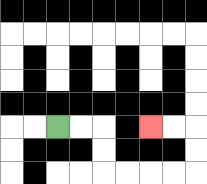{'start': '[2, 5]', 'end': '[6, 5]', 'path_directions': 'R,R,D,D,R,R,R,R,U,U,L,L', 'path_coordinates': '[[2, 5], [3, 5], [4, 5], [4, 6], [4, 7], [5, 7], [6, 7], [7, 7], [8, 7], [8, 6], [8, 5], [7, 5], [6, 5]]'}